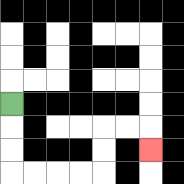{'start': '[0, 4]', 'end': '[6, 6]', 'path_directions': 'D,D,D,R,R,R,R,U,U,R,R,D', 'path_coordinates': '[[0, 4], [0, 5], [0, 6], [0, 7], [1, 7], [2, 7], [3, 7], [4, 7], [4, 6], [4, 5], [5, 5], [6, 5], [6, 6]]'}